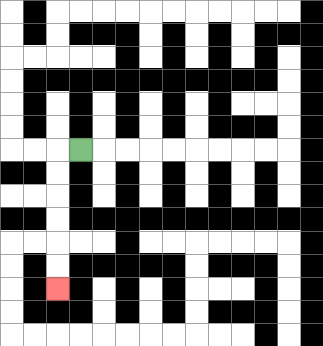{'start': '[3, 6]', 'end': '[2, 12]', 'path_directions': 'L,D,D,D,D,D,D', 'path_coordinates': '[[3, 6], [2, 6], [2, 7], [2, 8], [2, 9], [2, 10], [2, 11], [2, 12]]'}